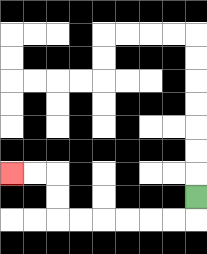{'start': '[8, 8]', 'end': '[0, 7]', 'path_directions': 'D,L,L,L,L,L,L,U,U,L,L', 'path_coordinates': '[[8, 8], [8, 9], [7, 9], [6, 9], [5, 9], [4, 9], [3, 9], [2, 9], [2, 8], [2, 7], [1, 7], [0, 7]]'}